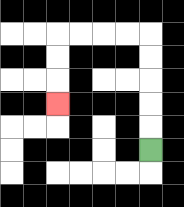{'start': '[6, 6]', 'end': '[2, 4]', 'path_directions': 'U,U,U,U,U,L,L,L,L,D,D,D', 'path_coordinates': '[[6, 6], [6, 5], [6, 4], [6, 3], [6, 2], [6, 1], [5, 1], [4, 1], [3, 1], [2, 1], [2, 2], [2, 3], [2, 4]]'}